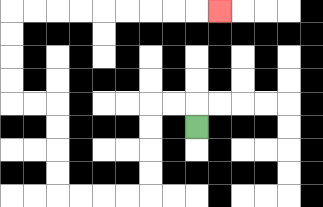{'start': '[8, 5]', 'end': '[9, 0]', 'path_directions': 'U,L,L,D,D,D,D,L,L,L,L,U,U,U,U,L,L,U,U,U,U,R,R,R,R,R,R,R,R,R', 'path_coordinates': '[[8, 5], [8, 4], [7, 4], [6, 4], [6, 5], [6, 6], [6, 7], [6, 8], [5, 8], [4, 8], [3, 8], [2, 8], [2, 7], [2, 6], [2, 5], [2, 4], [1, 4], [0, 4], [0, 3], [0, 2], [0, 1], [0, 0], [1, 0], [2, 0], [3, 0], [4, 0], [5, 0], [6, 0], [7, 0], [8, 0], [9, 0]]'}